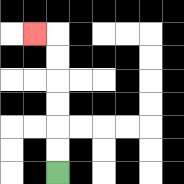{'start': '[2, 7]', 'end': '[1, 1]', 'path_directions': 'U,U,U,U,U,U,L', 'path_coordinates': '[[2, 7], [2, 6], [2, 5], [2, 4], [2, 3], [2, 2], [2, 1], [1, 1]]'}